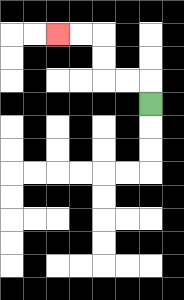{'start': '[6, 4]', 'end': '[2, 1]', 'path_directions': 'U,L,L,U,U,L,L', 'path_coordinates': '[[6, 4], [6, 3], [5, 3], [4, 3], [4, 2], [4, 1], [3, 1], [2, 1]]'}